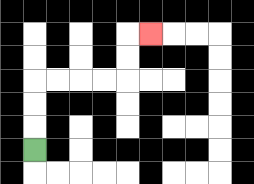{'start': '[1, 6]', 'end': '[6, 1]', 'path_directions': 'U,U,U,R,R,R,R,U,U,R', 'path_coordinates': '[[1, 6], [1, 5], [1, 4], [1, 3], [2, 3], [3, 3], [4, 3], [5, 3], [5, 2], [5, 1], [6, 1]]'}